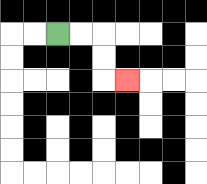{'start': '[2, 1]', 'end': '[5, 3]', 'path_directions': 'R,R,D,D,R', 'path_coordinates': '[[2, 1], [3, 1], [4, 1], [4, 2], [4, 3], [5, 3]]'}